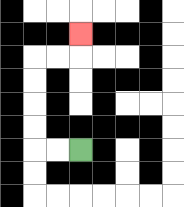{'start': '[3, 6]', 'end': '[3, 1]', 'path_directions': 'L,L,U,U,U,U,R,R,U', 'path_coordinates': '[[3, 6], [2, 6], [1, 6], [1, 5], [1, 4], [1, 3], [1, 2], [2, 2], [3, 2], [3, 1]]'}